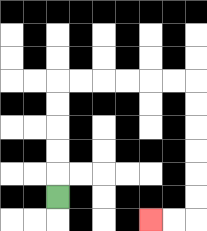{'start': '[2, 8]', 'end': '[6, 9]', 'path_directions': 'U,U,U,U,U,R,R,R,R,R,R,D,D,D,D,D,D,L,L', 'path_coordinates': '[[2, 8], [2, 7], [2, 6], [2, 5], [2, 4], [2, 3], [3, 3], [4, 3], [5, 3], [6, 3], [7, 3], [8, 3], [8, 4], [8, 5], [8, 6], [8, 7], [8, 8], [8, 9], [7, 9], [6, 9]]'}